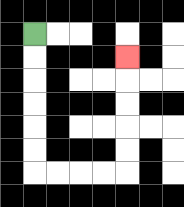{'start': '[1, 1]', 'end': '[5, 2]', 'path_directions': 'D,D,D,D,D,D,R,R,R,R,U,U,U,U,U', 'path_coordinates': '[[1, 1], [1, 2], [1, 3], [1, 4], [1, 5], [1, 6], [1, 7], [2, 7], [3, 7], [4, 7], [5, 7], [5, 6], [5, 5], [5, 4], [5, 3], [5, 2]]'}